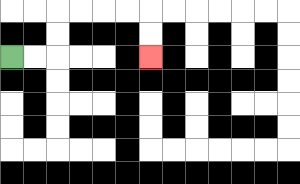{'start': '[0, 2]', 'end': '[6, 2]', 'path_directions': 'R,R,U,U,R,R,R,R,D,D', 'path_coordinates': '[[0, 2], [1, 2], [2, 2], [2, 1], [2, 0], [3, 0], [4, 0], [5, 0], [6, 0], [6, 1], [6, 2]]'}